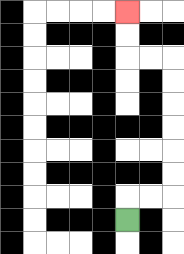{'start': '[5, 9]', 'end': '[5, 0]', 'path_directions': 'U,R,R,U,U,U,U,U,U,L,L,U,U', 'path_coordinates': '[[5, 9], [5, 8], [6, 8], [7, 8], [7, 7], [7, 6], [7, 5], [7, 4], [7, 3], [7, 2], [6, 2], [5, 2], [5, 1], [5, 0]]'}